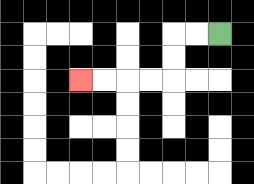{'start': '[9, 1]', 'end': '[3, 3]', 'path_directions': 'L,L,D,D,L,L,L,L', 'path_coordinates': '[[9, 1], [8, 1], [7, 1], [7, 2], [7, 3], [6, 3], [5, 3], [4, 3], [3, 3]]'}